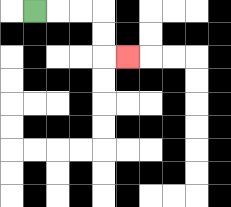{'start': '[1, 0]', 'end': '[5, 2]', 'path_directions': 'R,R,R,D,D,R', 'path_coordinates': '[[1, 0], [2, 0], [3, 0], [4, 0], [4, 1], [4, 2], [5, 2]]'}